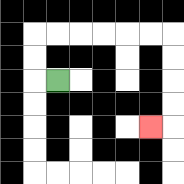{'start': '[2, 3]', 'end': '[6, 5]', 'path_directions': 'L,U,U,R,R,R,R,R,R,D,D,D,D,L', 'path_coordinates': '[[2, 3], [1, 3], [1, 2], [1, 1], [2, 1], [3, 1], [4, 1], [5, 1], [6, 1], [7, 1], [7, 2], [7, 3], [7, 4], [7, 5], [6, 5]]'}